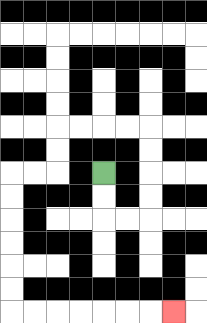{'start': '[4, 7]', 'end': '[7, 13]', 'path_directions': 'D,D,R,R,U,U,U,U,L,L,L,L,D,D,L,L,D,D,D,D,D,D,R,R,R,R,R,R,R', 'path_coordinates': '[[4, 7], [4, 8], [4, 9], [5, 9], [6, 9], [6, 8], [6, 7], [6, 6], [6, 5], [5, 5], [4, 5], [3, 5], [2, 5], [2, 6], [2, 7], [1, 7], [0, 7], [0, 8], [0, 9], [0, 10], [0, 11], [0, 12], [0, 13], [1, 13], [2, 13], [3, 13], [4, 13], [5, 13], [6, 13], [7, 13]]'}